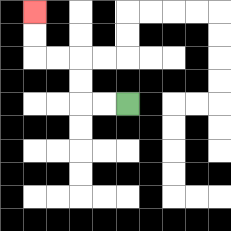{'start': '[5, 4]', 'end': '[1, 0]', 'path_directions': 'L,L,U,U,L,L,U,U', 'path_coordinates': '[[5, 4], [4, 4], [3, 4], [3, 3], [3, 2], [2, 2], [1, 2], [1, 1], [1, 0]]'}